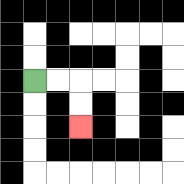{'start': '[1, 3]', 'end': '[3, 5]', 'path_directions': 'R,R,D,D', 'path_coordinates': '[[1, 3], [2, 3], [3, 3], [3, 4], [3, 5]]'}